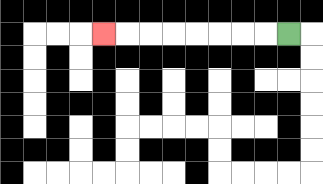{'start': '[12, 1]', 'end': '[4, 1]', 'path_directions': 'L,L,L,L,L,L,L,L', 'path_coordinates': '[[12, 1], [11, 1], [10, 1], [9, 1], [8, 1], [7, 1], [6, 1], [5, 1], [4, 1]]'}